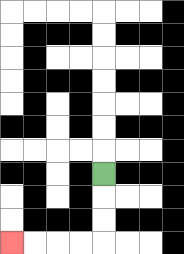{'start': '[4, 7]', 'end': '[0, 10]', 'path_directions': 'D,D,D,L,L,L,L', 'path_coordinates': '[[4, 7], [4, 8], [4, 9], [4, 10], [3, 10], [2, 10], [1, 10], [0, 10]]'}